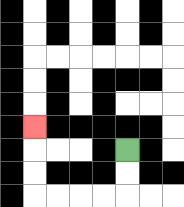{'start': '[5, 6]', 'end': '[1, 5]', 'path_directions': 'D,D,L,L,L,L,U,U,U', 'path_coordinates': '[[5, 6], [5, 7], [5, 8], [4, 8], [3, 8], [2, 8], [1, 8], [1, 7], [1, 6], [1, 5]]'}